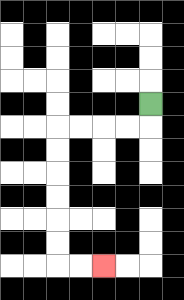{'start': '[6, 4]', 'end': '[4, 11]', 'path_directions': 'D,L,L,L,L,D,D,D,D,D,D,R,R', 'path_coordinates': '[[6, 4], [6, 5], [5, 5], [4, 5], [3, 5], [2, 5], [2, 6], [2, 7], [2, 8], [2, 9], [2, 10], [2, 11], [3, 11], [4, 11]]'}